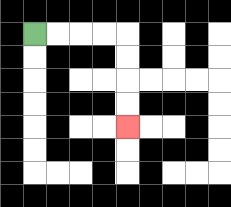{'start': '[1, 1]', 'end': '[5, 5]', 'path_directions': 'R,R,R,R,D,D,D,D', 'path_coordinates': '[[1, 1], [2, 1], [3, 1], [4, 1], [5, 1], [5, 2], [5, 3], [5, 4], [5, 5]]'}